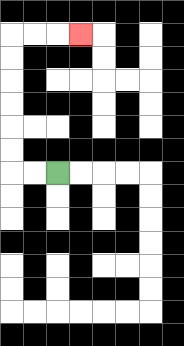{'start': '[2, 7]', 'end': '[3, 1]', 'path_directions': 'L,L,U,U,U,U,U,U,R,R,R', 'path_coordinates': '[[2, 7], [1, 7], [0, 7], [0, 6], [0, 5], [0, 4], [0, 3], [0, 2], [0, 1], [1, 1], [2, 1], [3, 1]]'}